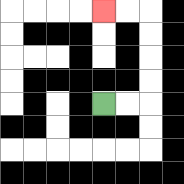{'start': '[4, 4]', 'end': '[4, 0]', 'path_directions': 'R,R,U,U,U,U,L,L', 'path_coordinates': '[[4, 4], [5, 4], [6, 4], [6, 3], [6, 2], [6, 1], [6, 0], [5, 0], [4, 0]]'}